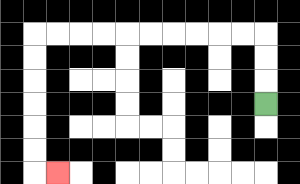{'start': '[11, 4]', 'end': '[2, 7]', 'path_directions': 'U,U,U,L,L,L,L,L,L,L,L,L,L,D,D,D,D,D,D,R', 'path_coordinates': '[[11, 4], [11, 3], [11, 2], [11, 1], [10, 1], [9, 1], [8, 1], [7, 1], [6, 1], [5, 1], [4, 1], [3, 1], [2, 1], [1, 1], [1, 2], [1, 3], [1, 4], [1, 5], [1, 6], [1, 7], [2, 7]]'}